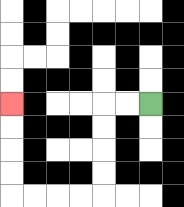{'start': '[6, 4]', 'end': '[0, 4]', 'path_directions': 'L,L,D,D,D,D,L,L,L,L,U,U,U,U', 'path_coordinates': '[[6, 4], [5, 4], [4, 4], [4, 5], [4, 6], [4, 7], [4, 8], [3, 8], [2, 8], [1, 8], [0, 8], [0, 7], [0, 6], [0, 5], [0, 4]]'}